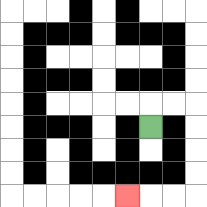{'start': '[6, 5]', 'end': '[5, 8]', 'path_directions': 'U,R,R,D,D,D,D,L,L,L', 'path_coordinates': '[[6, 5], [6, 4], [7, 4], [8, 4], [8, 5], [8, 6], [8, 7], [8, 8], [7, 8], [6, 8], [5, 8]]'}